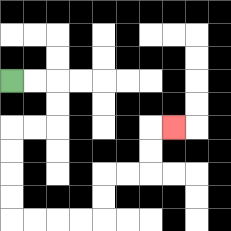{'start': '[0, 3]', 'end': '[7, 5]', 'path_directions': 'R,R,D,D,L,L,D,D,D,D,R,R,R,R,U,U,R,R,U,U,R', 'path_coordinates': '[[0, 3], [1, 3], [2, 3], [2, 4], [2, 5], [1, 5], [0, 5], [0, 6], [0, 7], [0, 8], [0, 9], [1, 9], [2, 9], [3, 9], [4, 9], [4, 8], [4, 7], [5, 7], [6, 7], [6, 6], [6, 5], [7, 5]]'}